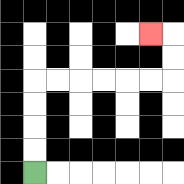{'start': '[1, 7]', 'end': '[6, 1]', 'path_directions': 'U,U,U,U,R,R,R,R,R,R,U,U,L', 'path_coordinates': '[[1, 7], [1, 6], [1, 5], [1, 4], [1, 3], [2, 3], [3, 3], [4, 3], [5, 3], [6, 3], [7, 3], [7, 2], [7, 1], [6, 1]]'}